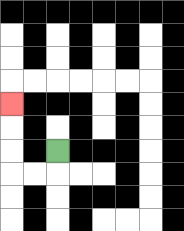{'start': '[2, 6]', 'end': '[0, 4]', 'path_directions': 'D,L,L,U,U,U', 'path_coordinates': '[[2, 6], [2, 7], [1, 7], [0, 7], [0, 6], [0, 5], [0, 4]]'}